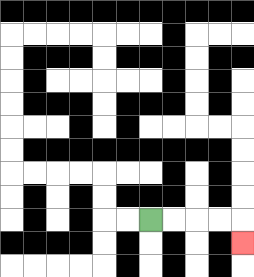{'start': '[6, 9]', 'end': '[10, 10]', 'path_directions': 'R,R,R,R,D', 'path_coordinates': '[[6, 9], [7, 9], [8, 9], [9, 9], [10, 9], [10, 10]]'}